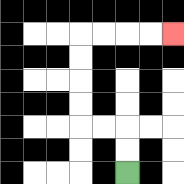{'start': '[5, 7]', 'end': '[7, 1]', 'path_directions': 'U,U,L,L,U,U,U,U,R,R,R,R', 'path_coordinates': '[[5, 7], [5, 6], [5, 5], [4, 5], [3, 5], [3, 4], [3, 3], [3, 2], [3, 1], [4, 1], [5, 1], [6, 1], [7, 1]]'}